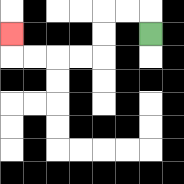{'start': '[6, 1]', 'end': '[0, 1]', 'path_directions': 'U,L,L,D,D,L,L,L,L,U', 'path_coordinates': '[[6, 1], [6, 0], [5, 0], [4, 0], [4, 1], [4, 2], [3, 2], [2, 2], [1, 2], [0, 2], [0, 1]]'}